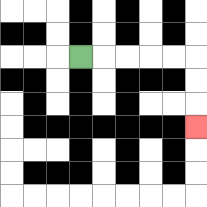{'start': '[3, 2]', 'end': '[8, 5]', 'path_directions': 'R,R,R,R,R,D,D,D', 'path_coordinates': '[[3, 2], [4, 2], [5, 2], [6, 2], [7, 2], [8, 2], [8, 3], [8, 4], [8, 5]]'}